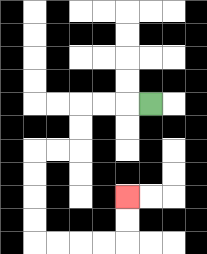{'start': '[6, 4]', 'end': '[5, 8]', 'path_directions': 'L,L,L,D,D,L,L,D,D,D,D,R,R,R,R,U,U', 'path_coordinates': '[[6, 4], [5, 4], [4, 4], [3, 4], [3, 5], [3, 6], [2, 6], [1, 6], [1, 7], [1, 8], [1, 9], [1, 10], [2, 10], [3, 10], [4, 10], [5, 10], [5, 9], [5, 8]]'}